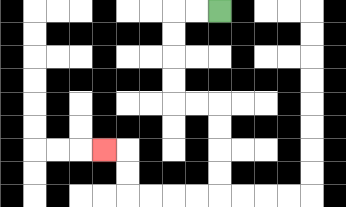{'start': '[9, 0]', 'end': '[4, 6]', 'path_directions': 'L,L,D,D,D,D,R,R,D,D,D,D,L,L,L,L,U,U,L', 'path_coordinates': '[[9, 0], [8, 0], [7, 0], [7, 1], [7, 2], [7, 3], [7, 4], [8, 4], [9, 4], [9, 5], [9, 6], [9, 7], [9, 8], [8, 8], [7, 8], [6, 8], [5, 8], [5, 7], [5, 6], [4, 6]]'}